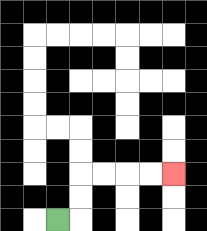{'start': '[2, 9]', 'end': '[7, 7]', 'path_directions': 'R,U,U,R,R,R,R', 'path_coordinates': '[[2, 9], [3, 9], [3, 8], [3, 7], [4, 7], [5, 7], [6, 7], [7, 7]]'}